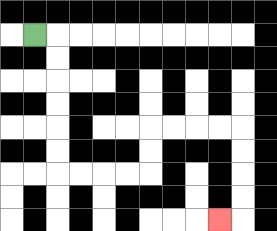{'start': '[1, 1]', 'end': '[9, 9]', 'path_directions': 'R,D,D,D,D,D,D,R,R,R,R,U,U,R,R,R,R,D,D,D,D,L', 'path_coordinates': '[[1, 1], [2, 1], [2, 2], [2, 3], [2, 4], [2, 5], [2, 6], [2, 7], [3, 7], [4, 7], [5, 7], [6, 7], [6, 6], [6, 5], [7, 5], [8, 5], [9, 5], [10, 5], [10, 6], [10, 7], [10, 8], [10, 9], [9, 9]]'}